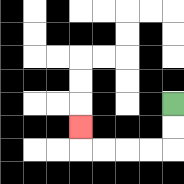{'start': '[7, 4]', 'end': '[3, 5]', 'path_directions': 'D,D,L,L,L,L,U', 'path_coordinates': '[[7, 4], [7, 5], [7, 6], [6, 6], [5, 6], [4, 6], [3, 6], [3, 5]]'}